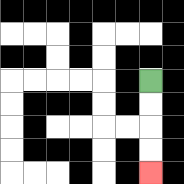{'start': '[6, 3]', 'end': '[6, 7]', 'path_directions': 'D,D,D,D', 'path_coordinates': '[[6, 3], [6, 4], [6, 5], [6, 6], [6, 7]]'}